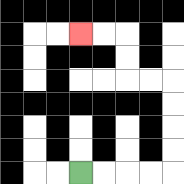{'start': '[3, 7]', 'end': '[3, 1]', 'path_directions': 'R,R,R,R,U,U,U,U,L,L,U,U,L,L', 'path_coordinates': '[[3, 7], [4, 7], [5, 7], [6, 7], [7, 7], [7, 6], [7, 5], [7, 4], [7, 3], [6, 3], [5, 3], [5, 2], [5, 1], [4, 1], [3, 1]]'}